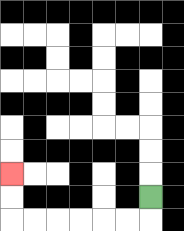{'start': '[6, 8]', 'end': '[0, 7]', 'path_directions': 'D,L,L,L,L,L,L,U,U', 'path_coordinates': '[[6, 8], [6, 9], [5, 9], [4, 9], [3, 9], [2, 9], [1, 9], [0, 9], [0, 8], [0, 7]]'}